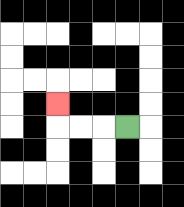{'start': '[5, 5]', 'end': '[2, 4]', 'path_directions': 'L,L,L,U', 'path_coordinates': '[[5, 5], [4, 5], [3, 5], [2, 5], [2, 4]]'}